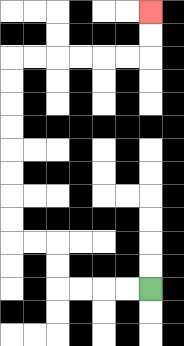{'start': '[6, 12]', 'end': '[6, 0]', 'path_directions': 'L,L,L,L,U,U,L,L,U,U,U,U,U,U,U,U,R,R,R,R,R,R,U,U', 'path_coordinates': '[[6, 12], [5, 12], [4, 12], [3, 12], [2, 12], [2, 11], [2, 10], [1, 10], [0, 10], [0, 9], [0, 8], [0, 7], [0, 6], [0, 5], [0, 4], [0, 3], [0, 2], [1, 2], [2, 2], [3, 2], [4, 2], [5, 2], [6, 2], [6, 1], [6, 0]]'}